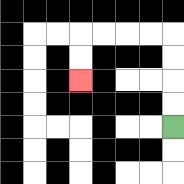{'start': '[7, 5]', 'end': '[3, 3]', 'path_directions': 'U,U,U,U,L,L,L,L,D,D', 'path_coordinates': '[[7, 5], [7, 4], [7, 3], [7, 2], [7, 1], [6, 1], [5, 1], [4, 1], [3, 1], [3, 2], [3, 3]]'}